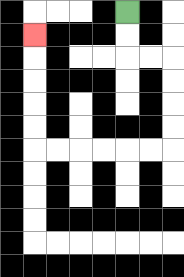{'start': '[5, 0]', 'end': '[1, 1]', 'path_directions': 'D,D,R,R,D,D,D,D,L,L,L,L,L,L,U,U,U,U,U', 'path_coordinates': '[[5, 0], [5, 1], [5, 2], [6, 2], [7, 2], [7, 3], [7, 4], [7, 5], [7, 6], [6, 6], [5, 6], [4, 6], [3, 6], [2, 6], [1, 6], [1, 5], [1, 4], [1, 3], [1, 2], [1, 1]]'}